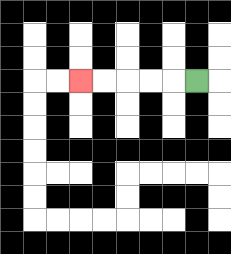{'start': '[8, 3]', 'end': '[3, 3]', 'path_directions': 'L,L,L,L,L', 'path_coordinates': '[[8, 3], [7, 3], [6, 3], [5, 3], [4, 3], [3, 3]]'}